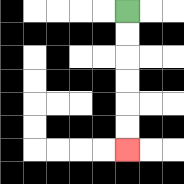{'start': '[5, 0]', 'end': '[5, 6]', 'path_directions': 'D,D,D,D,D,D', 'path_coordinates': '[[5, 0], [5, 1], [5, 2], [5, 3], [5, 4], [5, 5], [5, 6]]'}